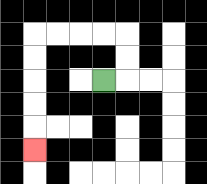{'start': '[4, 3]', 'end': '[1, 6]', 'path_directions': 'R,U,U,L,L,L,L,D,D,D,D,D', 'path_coordinates': '[[4, 3], [5, 3], [5, 2], [5, 1], [4, 1], [3, 1], [2, 1], [1, 1], [1, 2], [1, 3], [1, 4], [1, 5], [1, 6]]'}